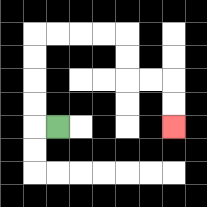{'start': '[2, 5]', 'end': '[7, 5]', 'path_directions': 'L,U,U,U,U,R,R,R,R,D,D,R,R,D,D', 'path_coordinates': '[[2, 5], [1, 5], [1, 4], [1, 3], [1, 2], [1, 1], [2, 1], [3, 1], [4, 1], [5, 1], [5, 2], [5, 3], [6, 3], [7, 3], [7, 4], [7, 5]]'}